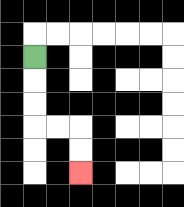{'start': '[1, 2]', 'end': '[3, 7]', 'path_directions': 'D,D,D,R,R,D,D', 'path_coordinates': '[[1, 2], [1, 3], [1, 4], [1, 5], [2, 5], [3, 5], [3, 6], [3, 7]]'}